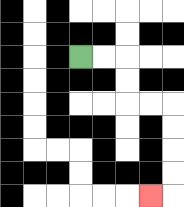{'start': '[3, 2]', 'end': '[6, 8]', 'path_directions': 'R,R,D,D,R,R,D,D,D,D,L', 'path_coordinates': '[[3, 2], [4, 2], [5, 2], [5, 3], [5, 4], [6, 4], [7, 4], [7, 5], [7, 6], [7, 7], [7, 8], [6, 8]]'}